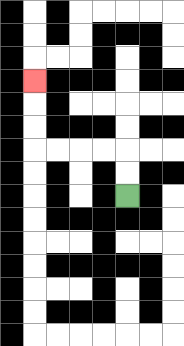{'start': '[5, 8]', 'end': '[1, 3]', 'path_directions': 'U,U,L,L,L,L,U,U,U', 'path_coordinates': '[[5, 8], [5, 7], [5, 6], [4, 6], [3, 6], [2, 6], [1, 6], [1, 5], [1, 4], [1, 3]]'}